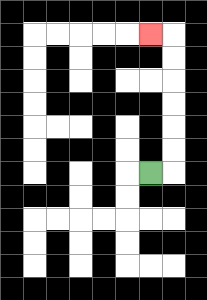{'start': '[6, 7]', 'end': '[6, 1]', 'path_directions': 'R,U,U,U,U,U,U,L', 'path_coordinates': '[[6, 7], [7, 7], [7, 6], [7, 5], [7, 4], [7, 3], [7, 2], [7, 1], [6, 1]]'}